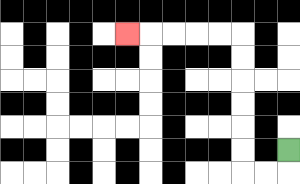{'start': '[12, 6]', 'end': '[5, 1]', 'path_directions': 'D,L,L,U,U,U,U,U,U,L,L,L,L,L', 'path_coordinates': '[[12, 6], [12, 7], [11, 7], [10, 7], [10, 6], [10, 5], [10, 4], [10, 3], [10, 2], [10, 1], [9, 1], [8, 1], [7, 1], [6, 1], [5, 1]]'}